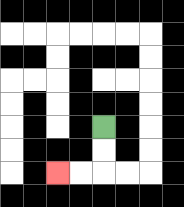{'start': '[4, 5]', 'end': '[2, 7]', 'path_directions': 'D,D,L,L', 'path_coordinates': '[[4, 5], [4, 6], [4, 7], [3, 7], [2, 7]]'}